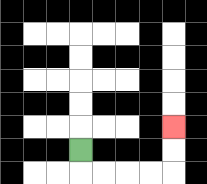{'start': '[3, 6]', 'end': '[7, 5]', 'path_directions': 'D,R,R,R,R,U,U', 'path_coordinates': '[[3, 6], [3, 7], [4, 7], [5, 7], [6, 7], [7, 7], [7, 6], [7, 5]]'}